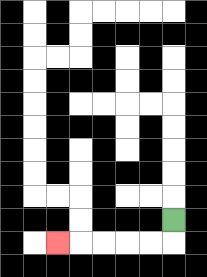{'start': '[7, 9]', 'end': '[2, 10]', 'path_directions': 'D,L,L,L,L,L', 'path_coordinates': '[[7, 9], [7, 10], [6, 10], [5, 10], [4, 10], [3, 10], [2, 10]]'}